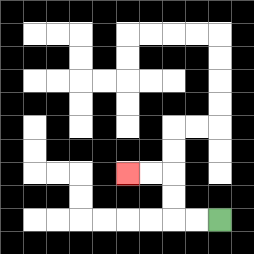{'start': '[9, 9]', 'end': '[5, 7]', 'path_directions': 'L,L,U,U,L,L', 'path_coordinates': '[[9, 9], [8, 9], [7, 9], [7, 8], [7, 7], [6, 7], [5, 7]]'}